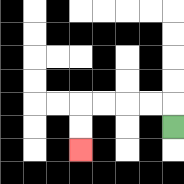{'start': '[7, 5]', 'end': '[3, 6]', 'path_directions': 'U,L,L,L,L,D,D', 'path_coordinates': '[[7, 5], [7, 4], [6, 4], [5, 4], [4, 4], [3, 4], [3, 5], [3, 6]]'}